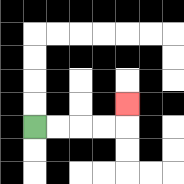{'start': '[1, 5]', 'end': '[5, 4]', 'path_directions': 'R,R,R,R,U', 'path_coordinates': '[[1, 5], [2, 5], [3, 5], [4, 5], [5, 5], [5, 4]]'}